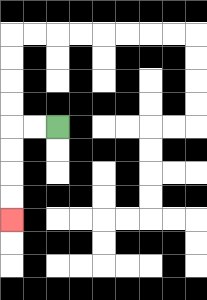{'start': '[2, 5]', 'end': '[0, 9]', 'path_directions': 'L,L,D,D,D,D', 'path_coordinates': '[[2, 5], [1, 5], [0, 5], [0, 6], [0, 7], [0, 8], [0, 9]]'}